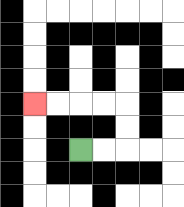{'start': '[3, 6]', 'end': '[1, 4]', 'path_directions': 'R,R,U,U,L,L,L,L', 'path_coordinates': '[[3, 6], [4, 6], [5, 6], [5, 5], [5, 4], [4, 4], [3, 4], [2, 4], [1, 4]]'}